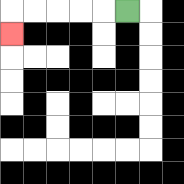{'start': '[5, 0]', 'end': '[0, 1]', 'path_directions': 'L,L,L,L,L,D', 'path_coordinates': '[[5, 0], [4, 0], [3, 0], [2, 0], [1, 0], [0, 0], [0, 1]]'}